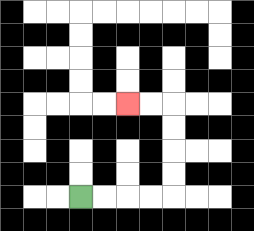{'start': '[3, 8]', 'end': '[5, 4]', 'path_directions': 'R,R,R,R,U,U,U,U,L,L', 'path_coordinates': '[[3, 8], [4, 8], [5, 8], [6, 8], [7, 8], [7, 7], [7, 6], [7, 5], [7, 4], [6, 4], [5, 4]]'}